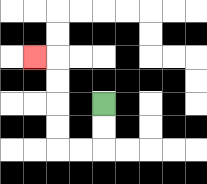{'start': '[4, 4]', 'end': '[1, 2]', 'path_directions': 'D,D,L,L,U,U,U,U,L', 'path_coordinates': '[[4, 4], [4, 5], [4, 6], [3, 6], [2, 6], [2, 5], [2, 4], [2, 3], [2, 2], [1, 2]]'}